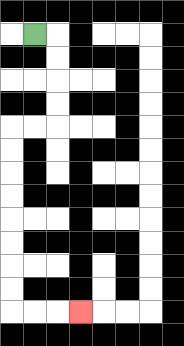{'start': '[1, 1]', 'end': '[3, 13]', 'path_directions': 'R,D,D,D,D,L,L,D,D,D,D,D,D,D,D,R,R,R', 'path_coordinates': '[[1, 1], [2, 1], [2, 2], [2, 3], [2, 4], [2, 5], [1, 5], [0, 5], [0, 6], [0, 7], [0, 8], [0, 9], [0, 10], [0, 11], [0, 12], [0, 13], [1, 13], [2, 13], [3, 13]]'}